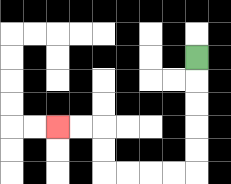{'start': '[8, 2]', 'end': '[2, 5]', 'path_directions': 'D,D,D,D,D,L,L,L,L,U,U,L,L', 'path_coordinates': '[[8, 2], [8, 3], [8, 4], [8, 5], [8, 6], [8, 7], [7, 7], [6, 7], [5, 7], [4, 7], [4, 6], [4, 5], [3, 5], [2, 5]]'}